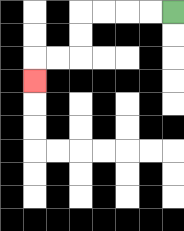{'start': '[7, 0]', 'end': '[1, 3]', 'path_directions': 'L,L,L,L,D,D,L,L,D', 'path_coordinates': '[[7, 0], [6, 0], [5, 0], [4, 0], [3, 0], [3, 1], [3, 2], [2, 2], [1, 2], [1, 3]]'}